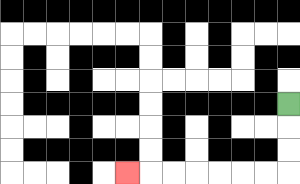{'start': '[12, 4]', 'end': '[5, 7]', 'path_directions': 'D,D,D,L,L,L,L,L,L,L', 'path_coordinates': '[[12, 4], [12, 5], [12, 6], [12, 7], [11, 7], [10, 7], [9, 7], [8, 7], [7, 7], [6, 7], [5, 7]]'}